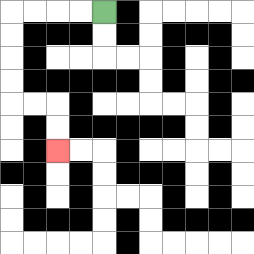{'start': '[4, 0]', 'end': '[2, 6]', 'path_directions': 'L,L,L,L,D,D,D,D,R,R,D,D', 'path_coordinates': '[[4, 0], [3, 0], [2, 0], [1, 0], [0, 0], [0, 1], [0, 2], [0, 3], [0, 4], [1, 4], [2, 4], [2, 5], [2, 6]]'}